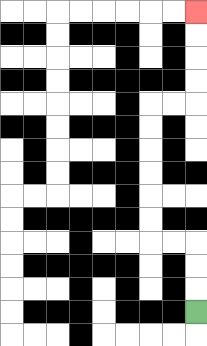{'start': '[8, 13]', 'end': '[8, 0]', 'path_directions': 'U,U,U,L,L,U,U,U,U,U,U,R,R,U,U,U,U', 'path_coordinates': '[[8, 13], [8, 12], [8, 11], [8, 10], [7, 10], [6, 10], [6, 9], [6, 8], [6, 7], [6, 6], [6, 5], [6, 4], [7, 4], [8, 4], [8, 3], [8, 2], [8, 1], [8, 0]]'}